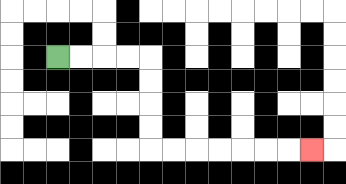{'start': '[2, 2]', 'end': '[13, 6]', 'path_directions': 'R,R,R,R,D,D,D,D,R,R,R,R,R,R,R', 'path_coordinates': '[[2, 2], [3, 2], [4, 2], [5, 2], [6, 2], [6, 3], [6, 4], [6, 5], [6, 6], [7, 6], [8, 6], [9, 6], [10, 6], [11, 6], [12, 6], [13, 6]]'}